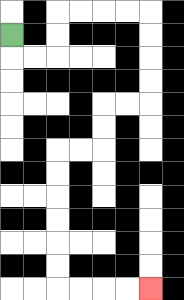{'start': '[0, 1]', 'end': '[6, 12]', 'path_directions': 'D,R,R,U,U,R,R,R,R,D,D,D,D,L,L,D,D,L,L,D,D,D,D,D,D,R,R,R,R', 'path_coordinates': '[[0, 1], [0, 2], [1, 2], [2, 2], [2, 1], [2, 0], [3, 0], [4, 0], [5, 0], [6, 0], [6, 1], [6, 2], [6, 3], [6, 4], [5, 4], [4, 4], [4, 5], [4, 6], [3, 6], [2, 6], [2, 7], [2, 8], [2, 9], [2, 10], [2, 11], [2, 12], [3, 12], [4, 12], [5, 12], [6, 12]]'}